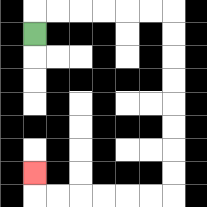{'start': '[1, 1]', 'end': '[1, 7]', 'path_directions': 'U,R,R,R,R,R,R,D,D,D,D,D,D,D,D,L,L,L,L,L,L,U', 'path_coordinates': '[[1, 1], [1, 0], [2, 0], [3, 0], [4, 0], [5, 0], [6, 0], [7, 0], [7, 1], [7, 2], [7, 3], [7, 4], [7, 5], [7, 6], [7, 7], [7, 8], [6, 8], [5, 8], [4, 8], [3, 8], [2, 8], [1, 8], [1, 7]]'}